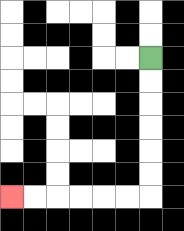{'start': '[6, 2]', 'end': '[0, 8]', 'path_directions': 'D,D,D,D,D,D,L,L,L,L,L,L', 'path_coordinates': '[[6, 2], [6, 3], [6, 4], [6, 5], [6, 6], [6, 7], [6, 8], [5, 8], [4, 8], [3, 8], [2, 8], [1, 8], [0, 8]]'}